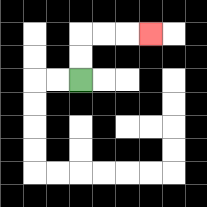{'start': '[3, 3]', 'end': '[6, 1]', 'path_directions': 'U,U,R,R,R', 'path_coordinates': '[[3, 3], [3, 2], [3, 1], [4, 1], [5, 1], [6, 1]]'}